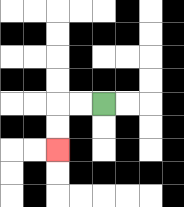{'start': '[4, 4]', 'end': '[2, 6]', 'path_directions': 'L,L,D,D', 'path_coordinates': '[[4, 4], [3, 4], [2, 4], [2, 5], [2, 6]]'}